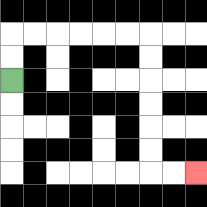{'start': '[0, 3]', 'end': '[8, 7]', 'path_directions': 'U,U,R,R,R,R,R,R,D,D,D,D,D,D,R,R', 'path_coordinates': '[[0, 3], [0, 2], [0, 1], [1, 1], [2, 1], [3, 1], [4, 1], [5, 1], [6, 1], [6, 2], [6, 3], [6, 4], [6, 5], [6, 6], [6, 7], [7, 7], [8, 7]]'}